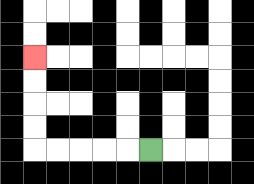{'start': '[6, 6]', 'end': '[1, 2]', 'path_directions': 'L,L,L,L,L,U,U,U,U', 'path_coordinates': '[[6, 6], [5, 6], [4, 6], [3, 6], [2, 6], [1, 6], [1, 5], [1, 4], [1, 3], [1, 2]]'}